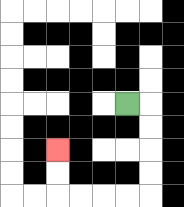{'start': '[5, 4]', 'end': '[2, 6]', 'path_directions': 'R,D,D,D,D,L,L,L,L,U,U', 'path_coordinates': '[[5, 4], [6, 4], [6, 5], [6, 6], [6, 7], [6, 8], [5, 8], [4, 8], [3, 8], [2, 8], [2, 7], [2, 6]]'}